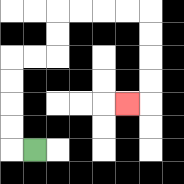{'start': '[1, 6]', 'end': '[5, 4]', 'path_directions': 'L,U,U,U,U,R,R,U,U,R,R,R,R,D,D,D,D,L', 'path_coordinates': '[[1, 6], [0, 6], [0, 5], [0, 4], [0, 3], [0, 2], [1, 2], [2, 2], [2, 1], [2, 0], [3, 0], [4, 0], [5, 0], [6, 0], [6, 1], [6, 2], [6, 3], [6, 4], [5, 4]]'}